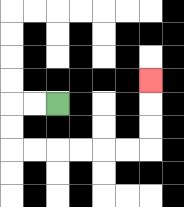{'start': '[2, 4]', 'end': '[6, 3]', 'path_directions': 'L,L,D,D,R,R,R,R,R,R,U,U,U', 'path_coordinates': '[[2, 4], [1, 4], [0, 4], [0, 5], [0, 6], [1, 6], [2, 6], [3, 6], [4, 6], [5, 6], [6, 6], [6, 5], [6, 4], [6, 3]]'}